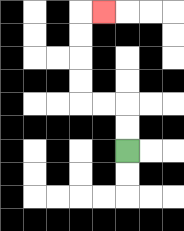{'start': '[5, 6]', 'end': '[4, 0]', 'path_directions': 'U,U,L,L,U,U,U,U,R', 'path_coordinates': '[[5, 6], [5, 5], [5, 4], [4, 4], [3, 4], [3, 3], [3, 2], [3, 1], [3, 0], [4, 0]]'}